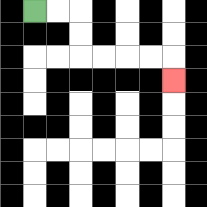{'start': '[1, 0]', 'end': '[7, 3]', 'path_directions': 'R,R,D,D,R,R,R,R,D', 'path_coordinates': '[[1, 0], [2, 0], [3, 0], [3, 1], [3, 2], [4, 2], [5, 2], [6, 2], [7, 2], [7, 3]]'}